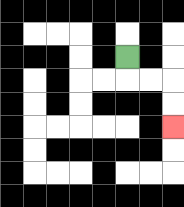{'start': '[5, 2]', 'end': '[7, 5]', 'path_directions': 'D,R,R,D,D', 'path_coordinates': '[[5, 2], [5, 3], [6, 3], [7, 3], [7, 4], [7, 5]]'}